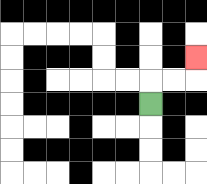{'start': '[6, 4]', 'end': '[8, 2]', 'path_directions': 'U,R,R,U', 'path_coordinates': '[[6, 4], [6, 3], [7, 3], [8, 3], [8, 2]]'}